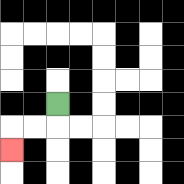{'start': '[2, 4]', 'end': '[0, 6]', 'path_directions': 'D,L,L,D', 'path_coordinates': '[[2, 4], [2, 5], [1, 5], [0, 5], [0, 6]]'}